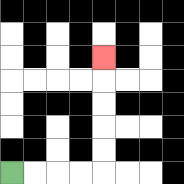{'start': '[0, 7]', 'end': '[4, 2]', 'path_directions': 'R,R,R,R,U,U,U,U,U', 'path_coordinates': '[[0, 7], [1, 7], [2, 7], [3, 7], [4, 7], [4, 6], [4, 5], [4, 4], [4, 3], [4, 2]]'}